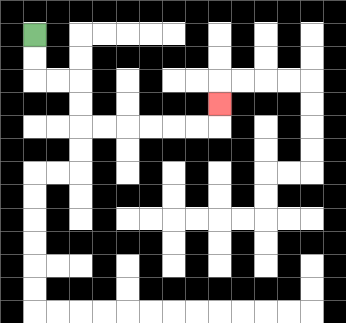{'start': '[1, 1]', 'end': '[9, 4]', 'path_directions': 'D,D,R,R,D,D,R,R,R,R,R,R,U', 'path_coordinates': '[[1, 1], [1, 2], [1, 3], [2, 3], [3, 3], [3, 4], [3, 5], [4, 5], [5, 5], [6, 5], [7, 5], [8, 5], [9, 5], [9, 4]]'}